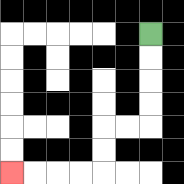{'start': '[6, 1]', 'end': '[0, 7]', 'path_directions': 'D,D,D,D,L,L,D,D,L,L,L,L', 'path_coordinates': '[[6, 1], [6, 2], [6, 3], [6, 4], [6, 5], [5, 5], [4, 5], [4, 6], [4, 7], [3, 7], [2, 7], [1, 7], [0, 7]]'}